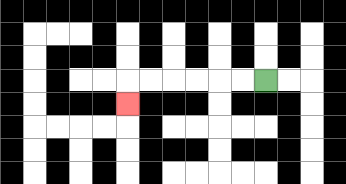{'start': '[11, 3]', 'end': '[5, 4]', 'path_directions': 'L,L,L,L,L,L,D', 'path_coordinates': '[[11, 3], [10, 3], [9, 3], [8, 3], [7, 3], [6, 3], [5, 3], [5, 4]]'}